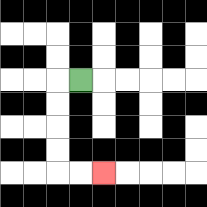{'start': '[3, 3]', 'end': '[4, 7]', 'path_directions': 'L,D,D,D,D,R,R', 'path_coordinates': '[[3, 3], [2, 3], [2, 4], [2, 5], [2, 6], [2, 7], [3, 7], [4, 7]]'}